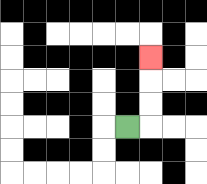{'start': '[5, 5]', 'end': '[6, 2]', 'path_directions': 'R,U,U,U', 'path_coordinates': '[[5, 5], [6, 5], [6, 4], [6, 3], [6, 2]]'}